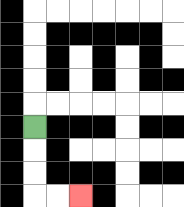{'start': '[1, 5]', 'end': '[3, 8]', 'path_directions': 'D,D,D,R,R', 'path_coordinates': '[[1, 5], [1, 6], [1, 7], [1, 8], [2, 8], [3, 8]]'}